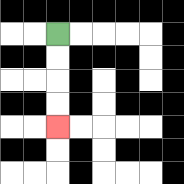{'start': '[2, 1]', 'end': '[2, 5]', 'path_directions': 'D,D,D,D', 'path_coordinates': '[[2, 1], [2, 2], [2, 3], [2, 4], [2, 5]]'}